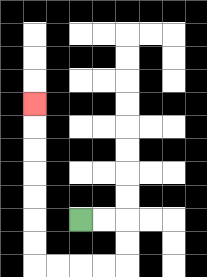{'start': '[3, 9]', 'end': '[1, 4]', 'path_directions': 'R,R,D,D,L,L,L,L,U,U,U,U,U,U,U', 'path_coordinates': '[[3, 9], [4, 9], [5, 9], [5, 10], [5, 11], [4, 11], [3, 11], [2, 11], [1, 11], [1, 10], [1, 9], [1, 8], [1, 7], [1, 6], [1, 5], [1, 4]]'}